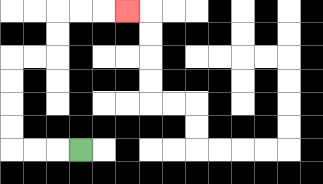{'start': '[3, 6]', 'end': '[5, 0]', 'path_directions': 'L,L,L,U,U,U,U,R,R,U,U,R,R,R', 'path_coordinates': '[[3, 6], [2, 6], [1, 6], [0, 6], [0, 5], [0, 4], [0, 3], [0, 2], [1, 2], [2, 2], [2, 1], [2, 0], [3, 0], [4, 0], [5, 0]]'}